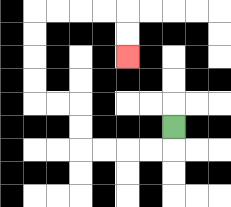{'start': '[7, 5]', 'end': '[5, 2]', 'path_directions': 'D,L,L,L,L,U,U,L,L,U,U,U,U,R,R,R,R,D,D', 'path_coordinates': '[[7, 5], [7, 6], [6, 6], [5, 6], [4, 6], [3, 6], [3, 5], [3, 4], [2, 4], [1, 4], [1, 3], [1, 2], [1, 1], [1, 0], [2, 0], [3, 0], [4, 0], [5, 0], [5, 1], [5, 2]]'}